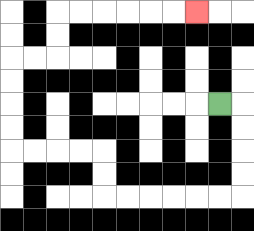{'start': '[9, 4]', 'end': '[8, 0]', 'path_directions': 'R,D,D,D,D,L,L,L,L,L,L,U,U,L,L,L,L,U,U,U,U,R,R,U,U,R,R,R,R,R,R', 'path_coordinates': '[[9, 4], [10, 4], [10, 5], [10, 6], [10, 7], [10, 8], [9, 8], [8, 8], [7, 8], [6, 8], [5, 8], [4, 8], [4, 7], [4, 6], [3, 6], [2, 6], [1, 6], [0, 6], [0, 5], [0, 4], [0, 3], [0, 2], [1, 2], [2, 2], [2, 1], [2, 0], [3, 0], [4, 0], [5, 0], [6, 0], [7, 0], [8, 0]]'}